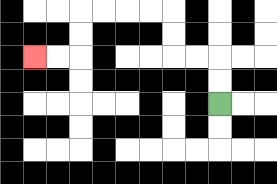{'start': '[9, 4]', 'end': '[1, 2]', 'path_directions': 'U,U,L,L,U,U,L,L,L,L,D,D,L,L', 'path_coordinates': '[[9, 4], [9, 3], [9, 2], [8, 2], [7, 2], [7, 1], [7, 0], [6, 0], [5, 0], [4, 0], [3, 0], [3, 1], [3, 2], [2, 2], [1, 2]]'}